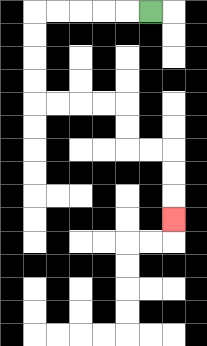{'start': '[6, 0]', 'end': '[7, 9]', 'path_directions': 'L,L,L,L,L,D,D,D,D,R,R,R,R,D,D,R,R,D,D,D', 'path_coordinates': '[[6, 0], [5, 0], [4, 0], [3, 0], [2, 0], [1, 0], [1, 1], [1, 2], [1, 3], [1, 4], [2, 4], [3, 4], [4, 4], [5, 4], [5, 5], [5, 6], [6, 6], [7, 6], [7, 7], [7, 8], [7, 9]]'}